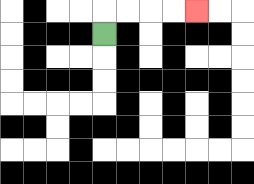{'start': '[4, 1]', 'end': '[8, 0]', 'path_directions': 'U,R,R,R,R', 'path_coordinates': '[[4, 1], [4, 0], [5, 0], [6, 0], [7, 0], [8, 0]]'}